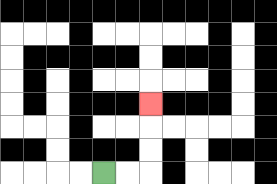{'start': '[4, 7]', 'end': '[6, 4]', 'path_directions': 'R,R,U,U,U', 'path_coordinates': '[[4, 7], [5, 7], [6, 7], [6, 6], [6, 5], [6, 4]]'}